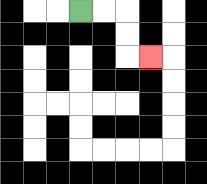{'start': '[3, 0]', 'end': '[6, 2]', 'path_directions': 'R,R,D,D,R', 'path_coordinates': '[[3, 0], [4, 0], [5, 0], [5, 1], [5, 2], [6, 2]]'}